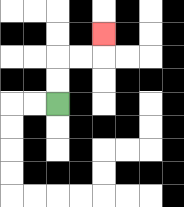{'start': '[2, 4]', 'end': '[4, 1]', 'path_directions': 'U,U,R,R,U', 'path_coordinates': '[[2, 4], [2, 3], [2, 2], [3, 2], [4, 2], [4, 1]]'}